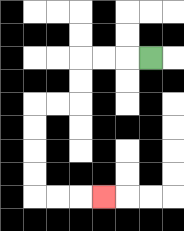{'start': '[6, 2]', 'end': '[4, 8]', 'path_directions': 'L,L,L,D,D,L,L,D,D,D,D,R,R,R', 'path_coordinates': '[[6, 2], [5, 2], [4, 2], [3, 2], [3, 3], [3, 4], [2, 4], [1, 4], [1, 5], [1, 6], [1, 7], [1, 8], [2, 8], [3, 8], [4, 8]]'}